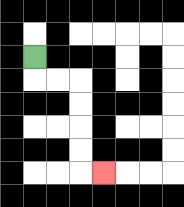{'start': '[1, 2]', 'end': '[4, 7]', 'path_directions': 'D,R,R,D,D,D,D,R', 'path_coordinates': '[[1, 2], [1, 3], [2, 3], [3, 3], [3, 4], [3, 5], [3, 6], [3, 7], [4, 7]]'}